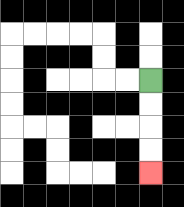{'start': '[6, 3]', 'end': '[6, 7]', 'path_directions': 'D,D,D,D', 'path_coordinates': '[[6, 3], [6, 4], [6, 5], [6, 6], [6, 7]]'}